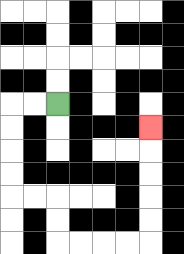{'start': '[2, 4]', 'end': '[6, 5]', 'path_directions': 'L,L,D,D,D,D,R,R,D,D,R,R,R,R,U,U,U,U,U', 'path_coordinates': '[[2, 4], [1, 4], [0, 4], [0, 5], [0, 6], [0, 7], [0, 8], [1, 8], [2, 8], [2, 9], [2, 10], [3, 10], [4, 10], [5, 10], [6, 10], [6, 9], [6, 8], [6, 7], [6, 6], [6, 5]]'}